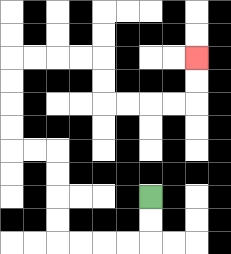{'start': '[6, 8]', 'end': '[8, 2]', 'path_directions': 'D,D,L,L,L,L,U,U,U,U,L,L,U,U,U,U,R,R,R,R,D,D,R,R,R,R,U,U', 'path_coordinates': '[[6, 8], [6, 9], [6, 10], [5, 10], [4, 10], [3, 10], [2, 10], [2, 9], [2, 8], [2, 7], [2, 6], [1, 6], [0, 6], [0, 5], [0, 4], [0, 3], [0, 2], [1, 2], [2, 2], [3, 2], [4, 2], [4, 3], [4, 4], [5, 4], [6, 4], [7, 4], [8, 4], [8, 3], [8, 2]]'}